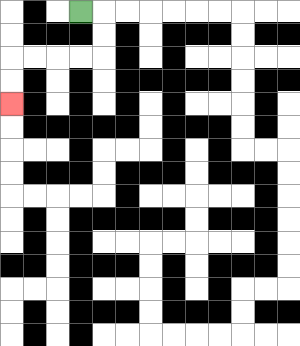{'start': '[3, 0]', 'end': '[0, 4]', 'path_directions': 'R,D,D,L,L,L,L,D,D', 'path_coordinates': '[[3, 0], [4, 0], [4, 1], [4, 2], [3, 2], [2, 2], [1, 2], [0, 2], [0, 3], [0, 4]]'}